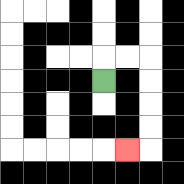{'start': '[4, 3]', 'end': '[5, 6]', 'path_directions': 'U,R,R,D,D,D,D,L', 'path_coordinates': '[[4, 3], [4, 2], [5, 2], [6, 2], [6, 3], [6, 4], [6, 5], [6, 6], [5, 6]]'}